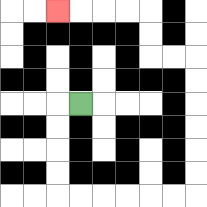{'start': '[3, 4]', 'end': '[2, 0]', 'path_directions': 'L,D,D,D,D,R,R,R,R,R,R,U,U,U,U,U,U,L,L,U,U,L,L,L,L', 'path_coordinates': '[[3, 4], [2, 4], [2, 5], [2, 6], [2, 7], [2, 8], [3, 8], [4, 8], [5, 8], [6, 8], [7, 8], [8, 8], [8, 7], [8, 6], [8, 5], [8, 4], [8, 3], [8, 2], [7, 2], [6, 2], [6, 1], [6, 0], [5, 0], [4, 0], [3, 0], [2, 0]]'}